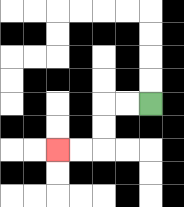{'start': '[6, 4]', 'end': '[2, 6]', 'path_directions': 'L,L,D,D,L,L', 'path_coordinates': '[[6, 4], [5, 4], [4, 4], [4, 5], [4, 6], [3, 6], [2, 6]]'}